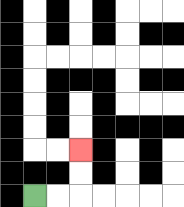{'start': '[1, 8]', 'end': '[3, 6]', 'path_directions': 'R,R,U,U', 'path_coordinates': '[[1, 8], [2, 8], [3, 8], [3, 7], [3, 6]]'}